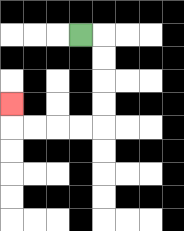{'start': '[3, 1]', 'end': '[0, 4]', 'path_directions': 'R,D,D,D,D,L,L,L,L,U', 'path_coordinates': '[[3, 1], [4, 1], [4, 2], [4, 3], [4, 4], [4, 5], [3, 5], [2, 5], [1, 5], [0, 5], [0, 4]]'}